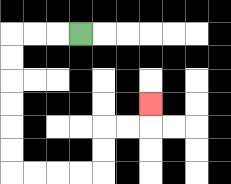{'start': '[3, 1]', 'end': '[6, 4]', 'path_directions': 'L,L,L,D,D,D,D,D,D,R,R,R,R,U,U,R,R,U', 'path_coordinates': '[[3, 1], [2, 1], [1, 1], [0, 1], [0, 2], [0, 3], [0, 4], [0, 5], [0, 6], [0, 7], [1, 7], [2, 7], [3, 7], [4, 7], [4, 6], [4, 5], [5, 5], [6, 5], [6, 4]]'}